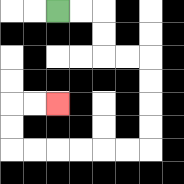{'start': '[2, 0]', 'end': '[2, 4]', 'path_directions': 'R,R,D,D,R,R,D,D,D,D,L,L,L,L,L,L,U,U,R,R', 'path_coordinates': '[[2, 0], [3, 0], [4, 0], [4, 1], [4, 2], [5, 2], [6, 2], [6, 3], [6, 4], [6, 5], [6, 6], [5, 6], [4, 6], [3, 6], [2, 6], [1, 6], [0, 6], [0, 5], [0, 4], [1, 4], [2, 4]]'}